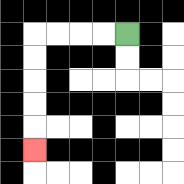{'start': '[5, 1]', 'end': '[1, 6]', 'path_directions': 'L,L,L,L,D,D,D,D,D', 'path_coordinates': '[[5, 1], [4, 1], [3, 1], [2, 1], [1, 1], [1, 2], [1, 3], [1, 4], [1, 5], [1, 6]]'}